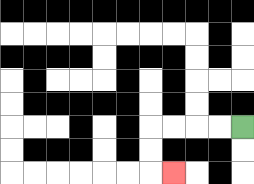{'start': '[10, 5]', 'end': '[7, 7]', 'path_directions': 'L,L,L,L,D,D,R', 'path_coordinates': '[[10, 5], [9, 5], [8, 5], [7, 5], [6, 5], [6, 6], [6, 7], [7, 7]]'}